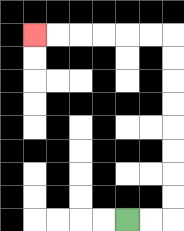{'start': '[5, 9]', 'end': '[1, 1]', 'path_directions': 'R,R,U,U,U,U,U,U,U,U,L,L,L,L,L,L', 'path_coordinates': '[[5, 9], [6, 9], [7, 9], [7, 8], [7, 7], [7, 6], [7, 5], [7, 4], [7, 3], [7, 2], [7, 1], [6, 1], [5, 1], [4, 1], [3, 1], [2, 1], [1, 1]]'}